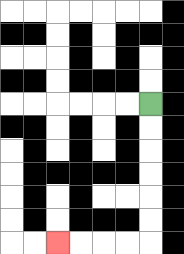{'start': '[6, 4]', 'end': '[2, 10]', 'path_directions': 'D,D,D,D,D,D,L,L,L,L', 'path_coordinates': '[[6, 4], [6, 5], [6, 6], [6, 7], [6, 8], [6, 9], [6, 10], [5, 10], [4, 10], [3, 10], [2, 10]]'}